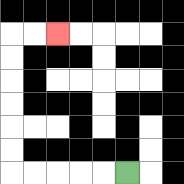{'start': '[5, 7]', 'end': '[2, 1]', 'path_directions': 'L,L,L,L,L,U,U,U,U,U,U,R,R', 'path_coordinates': '[[5, 7], [4, 7], [3, 7], [2, 7], [1, 7], [0, 7], [0, 6], [0, 5], [0, 4], [0, 3], [0, 2], [0, 1], [1, 1], [2, 1]]'}